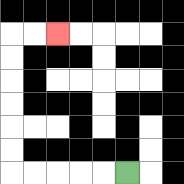{'start': '[5, 7]', 'end': '[2, 1]', 'path_directions': 'L,L,L,L,L,U,U,U,U,U,U,R,R', 'path_coordinates': '[[5, 7], [4, 7], [3, 7], [2, 7], [1, 7], [0, 7], [0, 6], [0, 5], [0, 4], [0, 3], [0, 2], [0, 1], [1, 1], [2, 1]]'}